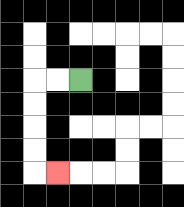{'start': '[3, 3]', 'end': '[2, 7]', 'path_directions': 'L,L,D,D,D,D,R', 'path_coordinates': '[[3, 3], [2, 3], [1, 3], [1, 4], [1, 5], [1, 6], [1, 7], [2, 7]]'}